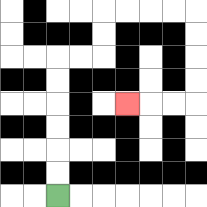{'start': '[2, 8]', 'end': '[5, 4]', 'path_directions': 'U,U,U,U,U,U,R,R,U,U,R,R,R,R,D,D,D,D,L,L,L', 'path_coordinates': '[[2, 8], [2, 7], [2, 6], [2, 5], [2, 4], [2, 3], [2, 2], [3, 2], [4, 2], [4, 1], [4, 0], [5, 0], [6, 0], [7, 0], [8, 0], [8, 1], [8, 2], [8, 3], [8, 4], [7, 4], [6, 4], [5, 4]]'}